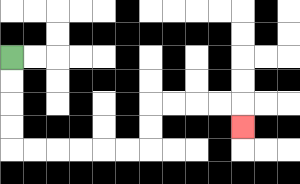{'start': '[0, 2]', 'end': '[10, 5]', 'path_directions': 'D,D,D,D,R,R,R,R,R,R,U,U,R,R,R,R,D', 'path_coordinates': '[[0, 2], [0, 3], [0, 4], [0, 5], [0, 6], [1, 6], [2, 6], [3, 6], [4, 6], [5, 6], [6, 6], [6, 5], [6, 4], [7, 4], [8, 4], [9, 4], [10, 4], [10, 5]]'}